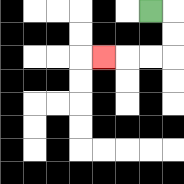{'start': '[6, 0]', 'end': '[4, 2]', 'path_directions': 'R,D,D,L,L,L', 'path_coordinates': '[[6, 0], [7, 0], [7, 1], [7, 2], [6, 2], [5, 2], [4, 2]]'}